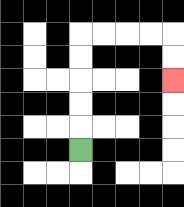{'start': '[3, 6]', 'end': '[7, 3]', 'path_directions': 'U,U,U,U,U,R,R,R,R,D,D', 'path_coordinates': '[[3, 6], [3, 5], [3, 4], [3, 3], [3, 2], [3, 1], [4, 1], [5, 1], [6, 1], [7, 1], [7, 2], [7, 3]]'}